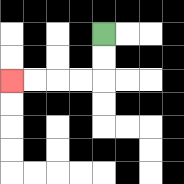{'start': '[4, 1]', 'end': '[0, 3]', 'path_directions': 'D,D,L,L,L,L', 'path_coordinates': '[[4, 1], [4, 2], [4, 3], [3, 3], [2, 3], [1, 3], [0, 3]]'}